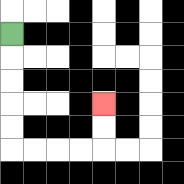{'start': '[0, 1]', 'end': '[4, 4]', 'path_directions': 'D,D,D,D,D,R,R,R,R,U,U', 'path_coordinates': '[[0, 1], [0, 2], [0, 3], [0, 4], [0, 5], [0, 6], [1, 6], [2, 6], [3, 6], [4, 6], [4, 5], [4, 4]]'}